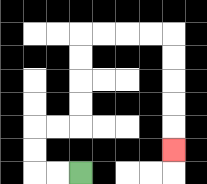{'start': '[3, 7]', 'end': '[7, 6]', 'path_directions': 'L,L,U,U,R,R,U,U,U,U,R,R,R,R,D,D,D,D,D', 'path_coordinates': '[[3, 7], [2, 7], [1, 7], [1, 6], [1, 5], [2, 5], [3, 5], [3, 4], [3, 3], [3, 2], [3, 1], [4, 1], [5, 1], [6, 1], [7, 1], [7, 2], [7, 3], [7, 4], [7, 5], [7, 6]]'}